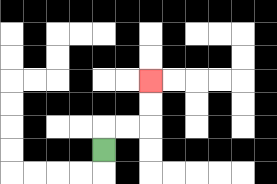{'start': '[4, 6]', 'end': '[6, 3]', 'path_directions': 'U,R,R,U,U', 'path_coordinates': '[[4, 6], [4, 5], [5, 5], [6, 5], [6, 4], [6, 3]]'}